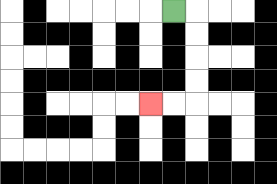{'start': '[7, 0]', 'end': '[6, 4]', 'path_directions': 'R,D,D,D,D,L,L', 'path_coordinates': '[[7, 0], [8, 0], [8, 1], [8, 2], [8, 3], [8, 4], [7, 4], [6, 4]]'}